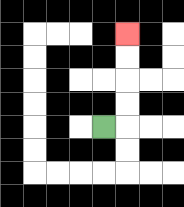{'start': '[4, 5]', 'end': '[5, 1]', 'path_directions': 'R,U,U,U,U', 'path_coordinates': '[[4, 5], [5, 5], [5, 4], [5, 3], [5, 2], [5, 1]]'}